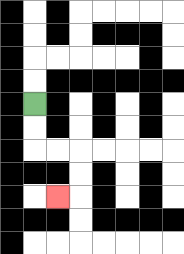{'start': '[1, 4]', 'end': '[2, 8]', 'path_directions': 'D,D,R,R,D,D,L', 'path_coordinates': '[[1, 4], [1, 5], [1, 6], [2, 6], [3, 6], [3, 7], [3, 8], [2, 8]]'}